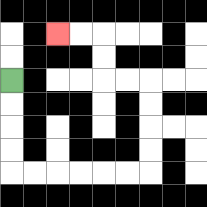{'start': '[0, 3]', 'end': '[2, 1]', 'path_directions': 'D,D,D,D,R,R,R,R,R,R,U,U,U,U,L,L,U,U,L,L', 'path_coordinates': '[[0, 3], [0, 4], [0, 5], [0, 6], [0, 7], [1, 7], [2, 7], [3, 7], [4, 7], [5, 7], [6, 7], [6, 6], [6, 5], [6, 4], [6, 3], [5, 3], [4, 3], [4, 2], [4, 1], [3, 1], [2, 1]]'}